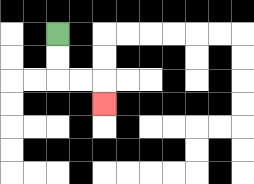{'start': '[2, 1]', 'end': '[4, 4]', 'path_directions': 'D,D,R,R,D', 'path_coordinates': '[[2, 1], [2, 2], [2, 3], [3, 3], [4, 3], [4, 4]]'}